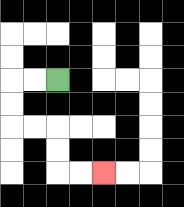{'start': '[2, 3]', 'end': '[4, 7]', 'path_directions': 'L,L,D,D,R,R,D,D,R,R', 'path_coordinates': '[[2, 3], [1, 3], [0, 3], [0, 4], [0, 5], [1, 5], [2, 5], [2, 6], [2, 7], [3, 7], [4, 7]]'}